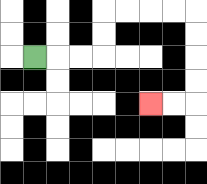{'start': '[1, 2]', 'end': '[6, 4]', 'path_directions': 'R,R,R,U,U,R,R,R,R,D,D,D,D,L,L', 'path_coordinates': '[[1, 2], [2, 2], [3, 2], [4, 2], [4, 1], [4, 0], [5, 0], [6, 0], [7, 0], [8, 0], [8, 1], [8, 2], [8, 3], [8, 4], [7, 4], [6, 4]]'}